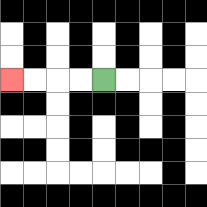{'start': '[4, 3]', 'end': '[0, 3]', 'path_directions': 'L,L,L,L', 'path_coordinates': '[[4, 3], [3, 3], [2, 3], [1, 3], [0, 3]]'}